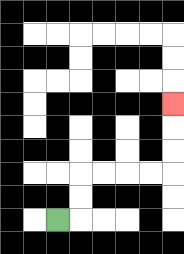{'start': '[2, 9]', 'end': '[7, 4]', 'path_directions': 'R,U,U,R,R,R,R,U,U,U', 'path_coordinates': '[[2, 9], [3, 9], [3, 8], [3, 7], [4, 7], [5, 7], [6, 7], [7, 7], [7, 6], [7, 5], [7, 4]]'}